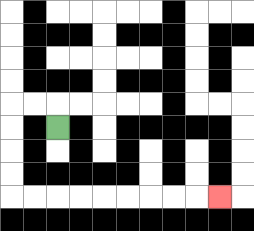{'start': '[2, 5]', 'end': '[9, 8]', 'path_directions': 'U,L,L,D,D,D,D,R,R,R,R,R,R,R,R,R', 'path_coordinates': '[[2, 5], [2, 4], [1, 4], [0, 4], [0, 5], [0, 6], [0, 7], [0, 8], [1, 8], [2, 8], [3, 8], [4, 8], [5, 8], [6, 8], [7, 8], [8, 8], [9, 8]]'}